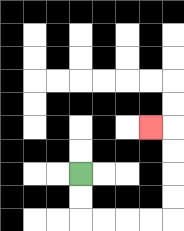{'start': '[3, 7]', 'end': '[6, 5]', 'path_directions': 'D,D,R,R,R,R,U,U,U,U,L', 'path_coordinates': '[[3, 7], [3, 8], [3, 9], [4, 9], [5, 9], [6, 9], [7, 9], [7, 8], [7, 7], [7, 6], [7, 5], [6, 5]]'}